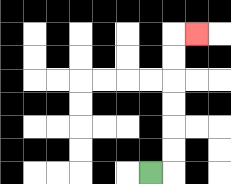{'start': '[6, 7]', 'end': '[8, 1]', 'path_directions': 'R,U,U,U,U,U,U,R', 'path_coordinates': '[[6, 7], [7, 7], [7, 6], [7, 5], [7, 4], [7, 3], [7, 2], [7, 1], [8, 1]]'}